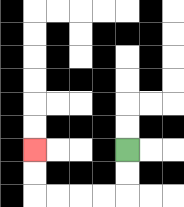{'start': '[5, 6]', 'end': '[1, 6]', 'path_directions': 'D,D,L,L,L,L,U,U', 'path_coordinates': '[[5, 6], [5, 7], [5, 8], [4, 8], [3, 8], [2, 8], [1, 8], [1, 7], [1, 6]]'}